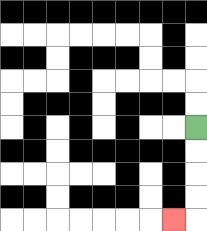{'start': '[8, 5]', 'end': '[7, 9]', 'path_directions': 'D,D,D,D,L', 'path_coordinates': '[[8, 5], [8, 6], [8, 7], [8, 8], [8, 9], [7, 9]]'}